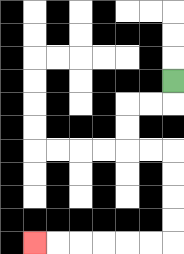{'start': '[7, 3]', 'end': '[1, 10]', 'path_directions': 'D,L,L,D,D,R,R,D,D,D,D,L,L,L,L,L,L', 'path_coordinates': '[[7, 3], [7, 4], [6, 4], [5, 4], [5, 5], [5, 6], [6, 6], [7, 6], [7, 7], [7, 8], [7, 9], [7, 10], [6, 10], [5, 10], [4, 10], [3, 10], [2, 10], [1, 10]]'}